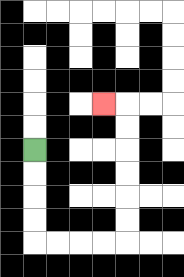{'start': '[1, 6]', 'end': '[4, 4]', 'path_directions': 'D,D,D,D,R,R,R,R,U,U,U,U,U,U,L', 'path_coordinates': '[[1, 6], [1, 7], [1, 8], [1, 9], [1, 10], [2, 10], [3, 10], [4, 10], [5, 10], [5, 9], [5, 8], [5, 7], [5, 6], [5, 5], [5, 4], [4, 4]]'}